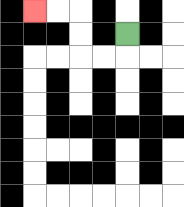{'start': '[5, 1]', 'end': '[1, 0]', 'path_directions': 'D,L,L,U,U,L,L', 'path_coordinates': '[[5, 1], [5, 2], [4, 2], [3, 2], [3, 1], [3, 0], [2, 0], [1, 0]]'}